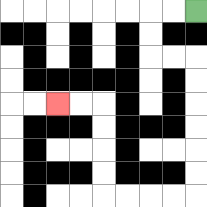{'start': '[8, 0]', 'end': '[2, 4]', 'path_directions': 'L,L,D,D,R,R,D,D,D,D,D,D,L,L,L,L,U,U,U,U,L,L', 'path_coordinates': '[[8, 0], [7, 0], [6, 0], [6, 1], [6, 2], [7, 2], [8, 2], [8, 3], [8, 4], [8, 5], [8, 6], [8, 7], [8, 8], [7, 8], [6, 8], [5, 8], [4, 8], [4, 7], [4, 6], [4, 5], [4, 4], [3, 4], [2, 4]]'}